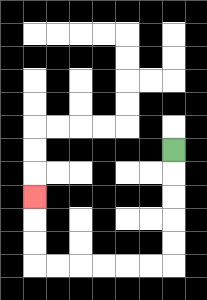{'start': '[7, 6]', 'end': '[1, 8]', 'path_directions': 'D,D,D,D,D,L,L,L,L,L,L,U,U,U', 'path_coordinates': '[[7, 6], [7, 7], [7, 8], [7, 9], [7, 10], [7, 11], [6, 11], [5, 11], [4, 11], [3, 11], [2, 11], [1, 11], [1, 10], [1, 9], [1, 8]]'}